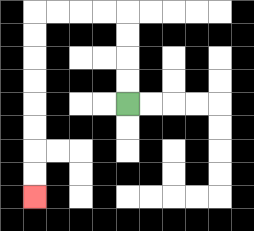{'start': '[5, 4]', 'end': '[1, 8]', 'path_directions': 'U,U,U,U,L,L,L,L,D,D,D,D,D,D,D,D', 'path_coordinates': '[[5, 4], [5, 3], [5, 2], [5, 1], [5, 0], [4, 0], [3, 0], [2, 0], [1, 0], [1, 1], [1, 2], [1, 3], [1, 4], [1, 5], [1, 6], [1, 7], [1, 8]]'}